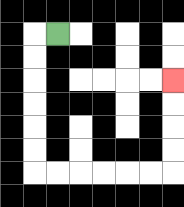{'start': '[2, 1]', 'end': '[7, 3]', 'path_directions': 'L,D,D,D,D,D,D,R,R,R,R,R,R,U,U,U,U', 'path_coordinates': '[[2, 1], [1, 1], [1, 2], [1, 3], [1, 4], [1, 5], [1, 6], [1, 7], [2, 7], [3, 7], [4, 7], [5, 7], [6, 7], [7, 7], [7, 6], [7, 5], [7, 4], [7, 3]]'}